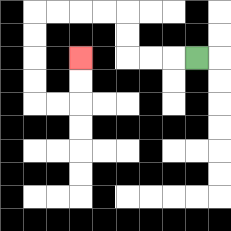{'start': '[8, 2]', 'end': '[3, 2]', 'path_directions': 'L,L,L,U,U,L,L,L,L,D,D,D,D,R,R,U,U', 'path_coordinates': '[[8, 2], [7, 2], [6, 2], [5, 2], [5, 1], [5, 0], [4, 0], [3, 0], [2, 0], [1, 0], [1, 1], [1, 2], [1, 3], [1, 4], [2, 4], [3, 4], [3, 3], [3, 2]]'}